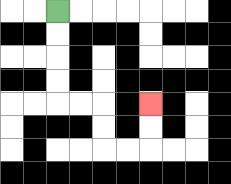{'start': '[2, 0]', 'end': '[6, 4]', 'path_directions': 'D,D,D,D,R,R,D,D,R,R,U,U', 'path_coordinates': '[[2, 0], [2, 1], [2, 2], [2, 3], [2, 4], [3, 4], [4, 4], [4, 5], [4, 6], [5, 6], [6, 6], [6, 5], [6, 4]]'}